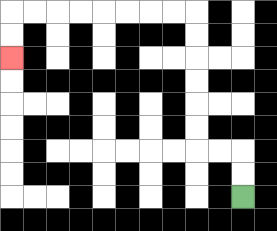{'start': '[10, 8]', 'end': '[0, 2]', 'path_directions': 'U,U,L,L,U,U,U,U,U,U,L,L,L,L,L,L,L,L,D,D', 'path_coordinates': '[[10, 8], [10, 7], [10, 6], [9, 6], [8, 6], [8, 5], [8, 4], [8, 3], [8, 2], [8, 1], [8, 0], [7, 0], [6, 0], [5, 0], [4, 0], [3, 0], [2, 0], [1, 0], [0, 0], [0, 1], [0, 2]]'}